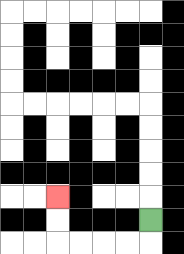{'start': '[6, 9]', 'end': '[2, 8]', 'path_directions': 'D,L,L,L,L,U,U', 'path_coordinates': '[[6, 9], [6, 10], [5, 10], [4, 10], [3, 10], [2, 10], [2, 9], [2, 8]]'}